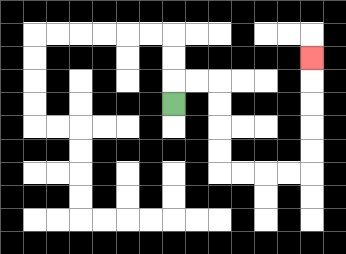{'start': '[7, 4]', 'end': '[13, 2]', 'path_directions': 'U,R,R,D,D,D,D,R,R,R,R,U,U,U,U,U', 'path_coordinates': '[[7, 4], [7, 3], [8, 3], [9, 3], [9, 4], [9, 5], [9, 6], [9, 7], [10, 7], [11, 7], [12, 7], [13, 7], [13, 6], [13, 5], [13, 4], [13, 3], [13, 2]]'}